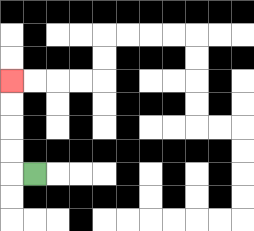{'start': '[1, 7]', 'end': '[0, 3]', 'path_directions': 'L,U,U,U,U', 'path_coordinates': '[[1, 7], [0, 7], [0, 6], [0, 5], [0, 4], [0, 3]]'}